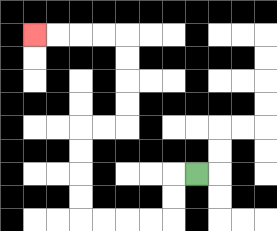{'start': '[8, 7]', 'end': '[1, 1]', 'path_directions': 'L,D,D,L,L,L,L,U,U,U,U,R,R,U,U,U,U,L,L,L,L', 'path_coordinates': '[[8, 7], [7, 7], [7, 8], [7, 9], [6, 9], [5, 9], [4, 9], [3, 9], [3, 8], [3, 7], [3, 6], [3, 5], [4, 5], [5, 5], [5, 4], [5, 3], [5, 2], [5, 1], [4, 1], [3, 1], [2, 1], [1, 1]]'}